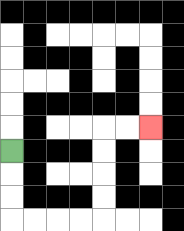{'start': '[0, 6]', 'end': '[6, 5]', 'path_directions': 'D,D,D,R,R,R,R,U,U,U,U,R,R', 'path_coordinates': '[[0, 6], [0, 7], [0, 8], [0, 9], [1, 9], [2, 9], [3, 9], [4, 9], [4, 8], [4, 7], [4, 6], [4, 5], [5, 5], [6, 5]]'}